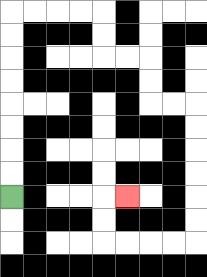{'start': '[0, 8]', 'end': '[5, 8]', 'path_directions': 'U,U,U,U,U,U,U,U,R,R,R,R,D,D,R,R,D,D,R,R,D,D,D,D,D,D,L,L,L,L,U,U,R', 'path_coordinates': '[[0, 8], [0, 7], [0, 6], [0, 5], [0, 4], [0, 3], [0, 2], [0, 1], [0, 0], [1, 0], [2, 0], [3, 0], [4, 0], [4, 1], [4, 2], [5, 2], [6, 2], [6, 3], [6, 4], [7, 4], [8, 4], [8, 5], [8, 6], [8, 7], [8, 8], [8, 9], [8, 10], [7, 10], [6, 10], [5, 10], [4, 10], [4, 9], [4, 8], [5, 8]]'}